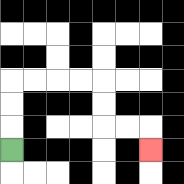{'start': '[0, 6]', 'end': '[6, 6]', 'path_directions': 'U,U,U,R,R,R,R,D,D,R,R,D', 'path_coordinates': '[[0, 6], [0, 5], [0, 4], [0, 3], [1, 3], [2, 3], [3, 3], [4, 3], [4, 4], [4, 5], [5, 5], [6, 5], [6, 6]]'}